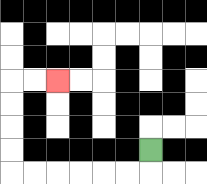{'start': '[6, 6]', 'end': '[2, 3]', 'path_directions': 'D,L,L,L,L,L,L,U,U,U,U,R,R', 'path_coordinates': '[[6, 6], [6, 7], [5, 7], [4, 7], [3, 7], [2, 7], [1, 7], [0, 7], [0, 6], [0, 5], [0, 4], [0, 3], [1, 3], [2, 3]]'}